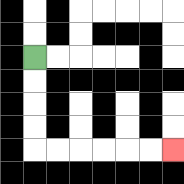{'start': '[1, 2]', 'end': '[7, 6]', 'path_directions': 'D,D,D,D,R,R,R,R,R,R', 'path_coordinates': '[[1, 2], [1, 3], [1, 4], [1, 5], [1, 6], [2, 6], [3, 6], [4, 6], [5, 6], [6, 6], [7, 6]]'}